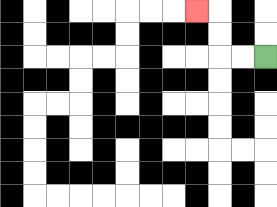{'start': '[11, 2]', 'end': '[8, 0]', 'path_directions': 'L,L,U,U,L', 'path_coordinates': '[[11, 2], [10, 2], [9, 2], [9, 1], [9, 0], [8, 0]]'}